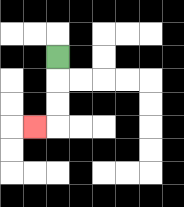{'start': '[2, 2]', 'end': '[1, 5]', 'path_directions': 'D,D,D,L', 'path_coordinates': '[[2, 2], [2, 3], [2, 4], [2, 5], [1, 5]]'}